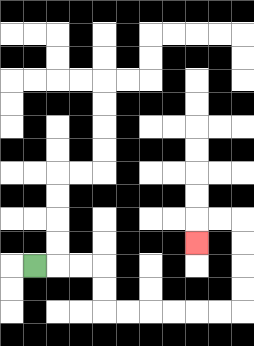{'start': '[1, 11]', 'end': '[8, 10]', 'path_directions': 'R,R,R,D,D,R,R,R,R,R,R,U,U,U,U,L,L,D', 'path_coordinates': '[[1, 11], [2, 11], [3, 11], [4, 11], [4, 12], [4, 13], [5, 13], [6, 13], [7, 13], [8, 13], [9, 13], [10, 13], [10, 12], [10, 11], [10, 10], [10, 9], [9, 9], [8, 9], [8, 10]]'}